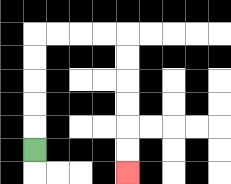{'start': '[1, 6]', 'end': '[5, 7]', 'path_directions': 'U,U,U,U,U,R,R,R,R,D,D,D,D,D,D', 'path_coordinates': '[[1, 6], [1, 5], [1, 4], [1, 3], [1, 2], [1, 1], [2, 1], [3, 1], [4, 1], [5, 1], [5, 2], [5, 3], [5, 4], [5, 5], [5, 6], [5, 7]]'}